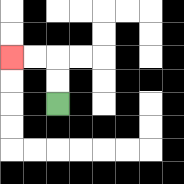{'start': '[2, 4]', 'end': '[0, 2]', 'path_directions': 'U,U,L,L', 'path_coordinates': '[[2, 4], [2, 3], [2, 2], [1, 2], [0, 2]]'}